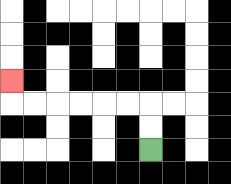{'start': '[6, 6]', 'end': '[0, 3]', 'path_directions': 'U,U,L,L,L,L,L,L,U', 'path_coordinates': '[[6, 6], [6, 5], [6, 4], [5, 4], [4, 4], [3, 4], [2, 4], [1, 4], [0, 4], [0, 3]]'}